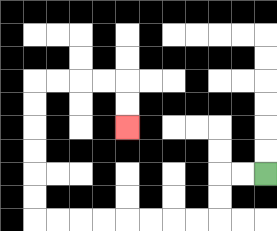{'start': '[11, 7]', 'end': '[5, 5]', 'path_directions': 'L,L,D,D,L,L,L,L,L,L,L,L,U,U,U,U,U,U,R,R,R,R,D,D', 'path_coordinates': '[[11, 7], [10, 7], [9, 7], [9, 8], [9, 9], [8, 9], [7, 9], [6, 9], [5, 9], [4, 9], [3, 9], [2, 9], [1, 9], [1, 8], [1, 7], [1, 6], [1, 5], [1, 4], [1, 3], [2, 3], [3, 3], [4, 3], [5, 3], [5, 4], [5, 5]]'}